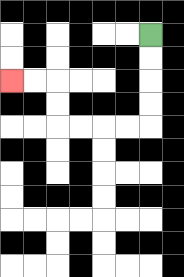{'start': '[6, 1]', 'end': '[0, 3]', 'path_directions': 'D,D,D,D,L,L,L,L,U,U,L,L', 'path_coordinates': '[[6, 1], [6, 2], [6, 3], [6, 4], [6, 5], [5, 5], [4, 5], [3, 5], [2, 5], [2, 4], [2, 3], [1, 3], [0, 3]]'}